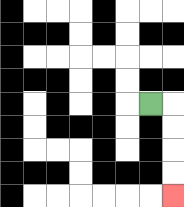{'start': '[6, 4]', 'end': '[7, 8]', 'path_directions': 'R,D,D,D,D', 'path_coordinates': '[[6, 4], [7, 4], [7, 5], [7, 6], [7, 7], [7, 8]]'}